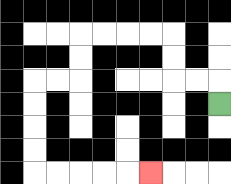{'start': '[9, 4]', 'end': '[6, 7]', 'path_directions': 'U,L,L,U,U,L,L,L,L,D,D,L,L,D,D,D,D,R,R,R,R,R', 'path_coordinates': '[[9, 4], [9, 3], [8, 3], [7, 3], [7, 2], [7, 1], [6, 1], [5, 1], [4, 1], [3, 1], [3, 2], [3, 3], [2, 3], [1, 3], [1, 4], [1, 5], [1, 6], [1, 7], [2, 7], [3, 7], [4, 7], [5, 7], [6, 7]]'}